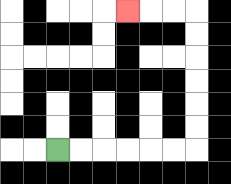{'start': '[2, 6]', 'end': '[5, 0]', 'path_directions': 'R,R,R,R,R,R,U,U,U,U,U,U,L,L,L', 'path_coordinates': '[[2, 6], [3, 6], [4, 6], [5, 6], [6, 6], [7, 6], [8, 6], [8, 5], [8, 4], [8, 3], [8, 2], [8, 1], [8, 0], [7, 0], [6, 0], [5, 0]]'}